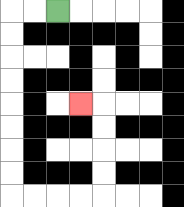{'start': '[2, 0]', 'end': '[3, 4]', 'path_directions': 'L,L,D,D,D,D,D,D,D,D,R,R,R,R,U,U,U,U,L', 'path_coordinates': '[[2, 0], [1, 0], [0, 0], [0, 1], [0, 2], [0, 3], [0, 4], [0, 5], [0, 6], [0, 7], [0, 8], [1, 8], [2, 8], [3, 8], [4, 8], [4, 7], [4, 6], [4, 5], [4, 4], [3, 4]]'}